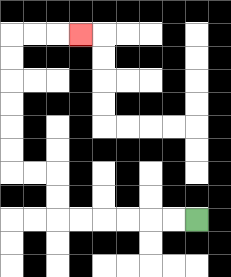{'start': '[8, 9]', 'end': '[3, 1]', 'path_directions': 'L,L,L,L,L,L,U,U,L,L,U,U,U,U,U,U,R,R,R', 'path_coordinates': '[[8, 9], [7, 9], [6, 9], [5, 9], [4, 9], [3, 9], [2, 9], [2, 8], [2, 7], [1, 7], [0, 7], [0, 6], [0, 5], [0, 4], [0, 3], [0, 2], [0, 1], [1, 1], [2, 1], [3, 1]]'}